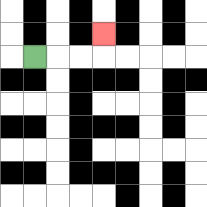{'start': '[1, 2]', 'end': '[4, 1]', 'path_directions': 'R,R,R,U', 'path_coordinates': '[[1, 2], [2, 2], [3, 2], [4, 2], [4, 1]]'}